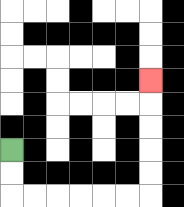{'start': '[0, 6]', 'end': '[6, 3]', 'path_directions': 'D,D,R,R,R,R,R,R,U,U,U,U,U', 'path_coordinates': '[[0, 6], [0, 7], [0, 8], [1, 8], [2, 8], [3, 8], [4, 8], [5, 8], [6, 8], [6, 7], [6, 6], [6, 5], [6, 4], [6, 3]]'}